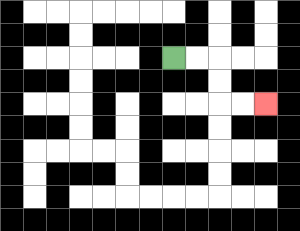{'start': '[7, 2]', 'end': '[11, 4]', 'path_directions': 'R,R,D,D,R,R', 'path_coordinates': '[[7, 2], [8, 2], [9, 2], [9, 3], [9, 4], [10, 4], [11, 4]]'}